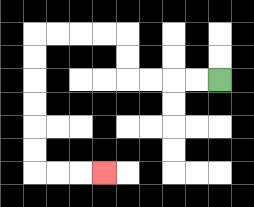{'start': '[9, 3]', 'end': '[4, 7]', 'path_directions': 'L,L,L,L,U,U,L,L,L,L,D,D,D,D,D,D,R,R,R', 'path_coordinates': '[[9, 3], [8, 3], [7, 3], [6, 3], [5, 3], [5, 2], [5, 1], [4, 1], [3, 1], [2, 1], [1, 1], [1, 2], [1, 3], [1, 4], [1, 5], [1, 6], [1, 7], [2, 7], [3, 7], [4, 7]]'}